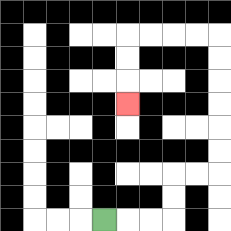{'start': '[4, 9]', 'end': '[5, 4]', 'path_directions': 'R,R,R,U,U,R,R,U,U,U,U,U,U,L,L,L,L,D,D,D', 'path_coordinates': '[[4, 9], [5, 9], [6, 9], [7, 9], [7, 8], [7, 7], [8, 7], [9, 7], [9, 6], [9, 5], [9, 4], [9, 3], [9, 2], [9, 1], [8, 1], [7, 1], [6, 1], [5, 1], [5, 2], [5, 3], [5, 4]]'}